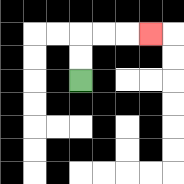{'start': '[3, 3]', 'end': '[6, 1]', 'path_directions': 'U,U,R,R,R', 'path_coordinates': '[[3, 3], [3, 2], [3, 1], [4, 1], [5, 1], [6, 1]]'}